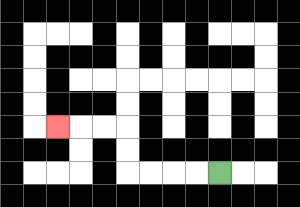{'start': '[9, 7]', 'end': '[2, 5]', 'path_directions': 'L,L,L,L,U,U,L,L,L', 'path_coordinates': '[[9, 7], [8, 7], [7, 7], [6, 7], [5, 7], [5, 6], [5, 5], [4, 5], [3, 5], [2, 5]]'}